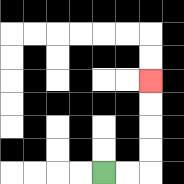{'start': '[4, 7]', 'end': '[6, 3]', 'path_directions': 'R,R,U,U,U,U', 'path_coordinates': '[[4, 7], [5, 7], [6, 7], [6, 6], [6, 5], [6, 4], [6, 3]]'}